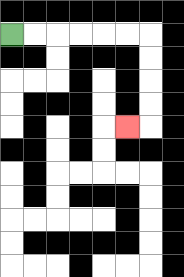{'start': '[0, 1]', 'end': '[5, 5]', 'path_directions': 'R,R,R,R,R,R,D,D,D,D,L', 'path_coordinates': '[[0, 1], [1, 1], [2, 1], [3, 1], [4, 1], [5, 1], [6, 1], [6, 2], [6, 3], [6, 4], [6, 5], [5, 5]]'}